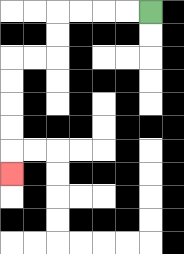{'start': '[6, 0]', 'end': '[0, 7]', 'path_directions': 'L,L,L,L,D,D,L,L,D,D,D,D,D', 'path_coordinates': '[[6, 0], [5, 0], [4, 0], [3, 0], [2, 0], [2, 1], [2, 2], [1, 2], [0, 2], [0, 3], [0, 4], [0, 5], [0, 6], [0, 7]]'}